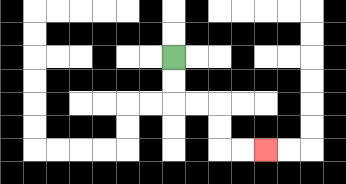{'start': '[7, 2]', 'end': '[11, 6]', 'path_directions': 'D,D,R,R,D,D,R,R', 'path_coordinates': '[[7, 2], [7, 3], [7, 4], [8, 4], [9, 4], [9, 5], [9, 6], [10, 6], [11, 6]]'}